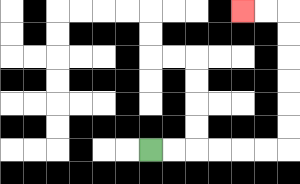{'start': '[6, 6]', 'end': '[10, 0]', 'path_directions': 'R,R,R,R,R,R,U,U,U,U,U,U,L,L', 'path_coordinates': '[[6, 6], [7, 6], [8, 6], [9, 6], [10, 6], [11, 6], [12, 6], [12, 5], [12, 4], [12, 3], [12, 2], [12, 1], [12, 0], [11, 0], [10, 0]]'}